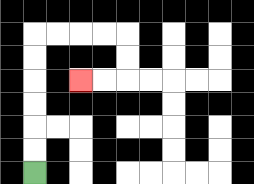{'start': '[1, 7]', 'end': '[3, 3]', 'path_directions': 'U,U,U,U,U,U,R,R,R,R,D,D,L,L', 'path_coordinates': '[[1, 7], [1, 6], [1, 5], [1, 4], [1, 3], [1, 2], [1, 1], [2, 1], [3, 1], [4, 1], [5, 1], [5, 2], [5, 3], [4, 3], [3, 3]]'}